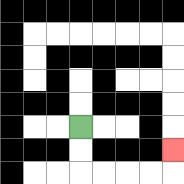{'start': '[3, 5]', 'end': '[7, 6]', 'path_directions': 'D,D,R,R,R,R,U', 'path_coordinates': '[[3, 5], [3, 6], [3, 7], [4, 7], [5, 7], [6, 7], [7, 7], [7, 6]]'}